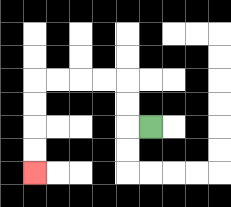{'start': '[6, 5]', 'end': '[1, 7]', 'path_directions': 'L,U,U,L,L,L,L,D,D,D,D', 'path_coordinates': '[[6, 5], [5, 5], [5, 4], [5, 3], [4, 3], [3, 3], [2, 3], [1, 3], [1, 4], [1, 5], [1, 6], [1, 7]]'}